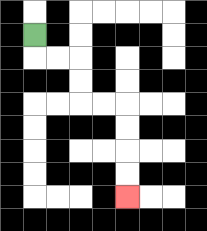{'start': '[1, 1]', 'end': '[5, 8]', 'path_directions': 'D,R,R,D,D,R,R,D,D,D,D', 'path_coordinates': '[[1, 1], [1, 2], [2, 2], [3, 2], [3, 3], [3, 4], [4, 4], [5, 4], [5, 5], [5, 6], [5, 7], [5, 8]]'}